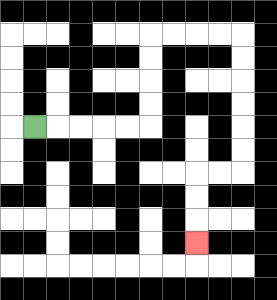{'start': '[1, 5]', 'end': '[8, 10]', 'path_directions': 'R,R,R,R,R,U,U,U,U,R,R,R,R,D,D,D,D,D,D,L,L,D,D,D', 'path_coordinates': '[[1, 5], [2, 5], [3, 5], [4, 5], [5, 5], [6, 5], [6, 4], [6, 3], [6, 2], [6, 1], [7, 1], [8, 1], [9, 1], [10, 1], [10, 2], [10, 3], [10, 4], [10, 5], [10, 6], [10, 7], [9, 7], [8, 7], [8, 8], [8, 9], [8, 10]]'}